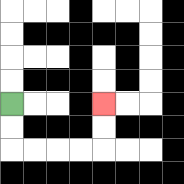{'start': '[0, 4]', 'end': '[4, 4]', 'path_directions': 'D,D,R,R,R,R,U,U', 'path_coordinates': '[[0, 4], [0, 5], [0, 6], [1, 6], [2, 6], [3, 6], [4, 6], [4, 5], [4, 4]]'}